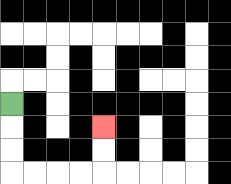{'start': '[0, 4]', 'end': '[4, 5]', 'path_directions': 'D,D,D,R,R,R,R,U,U', 'path_coordinates': '[[0, 4], [0, 5], [0, 6], [0, 7], [1, 7], [2, 7], [3, 7], [4, 7], [4, 6], [4, 5]]'}